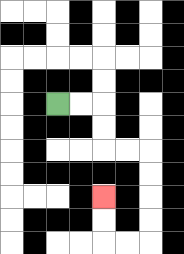{'start': '[2, 4]', 'end': '[4, 8]', 'path_directions': 'R,R,D,D,R,R,D,D,D,D,L,L,U,U', 'path_coordinates': '[[2, 4], [3, 4], [4, 4], [4, 5], [4, 6], [5, 6], [6, 6], [6, 7], [6, 8], [6, 9], [6, 10], [5, 10], [4, 10], [4, 9], [4, 8]]'}